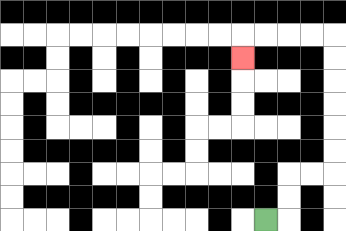{'start': '[11, 9]', 'end': '[10, 2]', 'path_directions': 'R,U,U,R,R,U,U,U,U,U,U,L,L,L,L,D', 'path_coordinates': '[[11, 9], [12, 9], [12, 8], [12, 7], [13, 7], [14, 7], [14, 6], [14, 5], [14, 4], [14, 3], [14, 2], [14, 1], [13, 1], [12, 1], [11, 1], [10, 1], [10, 2]]'}